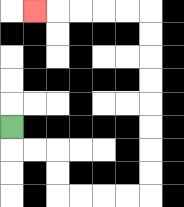{'start': '[0, 5]', 'end': '[1, 0]', 'path_directions': 'D,R,R,D,D,R,R,R,R,U,U,U,U,U,U,U,U,L,L,L,L,L', 'path_coordinates': '[[0, 5], [0, 6], [1, 6], [2, 6], [2, 7], [2, 8], [3, 8], [4, 8], [5, 8], [6, 8], [6, 7], [6, 6], [6, 5], [6, 4], [6, 3], [6, 2], [6, 1], [6, 0], [5, 0], [4, 0], [3, 0], [2, 0], [1, 0]]'}